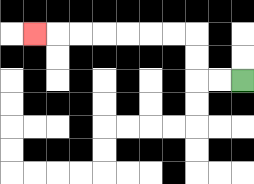{'start': '[10, 3]', 'end': '[1, 1]', 'path_directions': 'L,L,U,U,L,L,L,L,L,L,L', 'path_coordinates': '[[10, 3], [9, 3], [8, 3], [8, 2], [8, 1], [7, 1], [6, 1], [5, 1], [4, 1], [3, 1], [2, 1], [1, 1]]'}